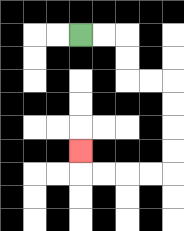{'start': '[3, 1]', 'end': '[3, 6]', 'path_directions': 'R,R,D,D,R,R,D,D,D,D,L,L,L,L,U', 'path_coordinates': '[[3, 1], [4, 1], [5, 1], [5, 2], [5, 3], [6, 3], [7, 3], [7, 4], [7, 5], [7, 6], [7, 7], [6, 7], [5, 7], [4, 7], [3, 7], [3, 6]]'}